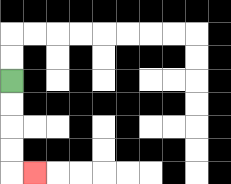{'start': '[0, 3]', 'end': '[1, 7]', 'path_directions': 'D,D,D,D,R', 'path_coordinates': '[[0, 3], [0, 4], [0, 5], [0, 6], [0, 7], [1, 7]]'}